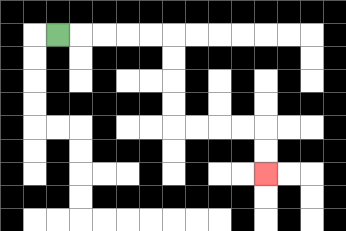{'start': '[2, 1]', 'end': '[11, 7]', 'path_directions': 'R,R,R,R,R,D,D,D,D,R,R,R,R,D,D', 'path_coordinates': '[[2, 1], [3, 1], [4, 1], [5, 1], [6, 1], [7, 1], [7, 2], [7, 3], [7, 4], [7, 5], [8, 5], [9, 5], [10, 5], [11, 5], [11, 6], [11, 7]]'}